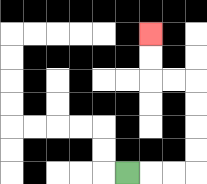{'start': '[5, 7]', 'end': '[6, 1]', 'path_directions': 'R,R,R,U,U,U,U,L,L,U,U', 'path_coordinates': '[[5, 7], [6, 7], [7, 7], [8, 7], [8, 6], [8, 5], [8, 4], [8, 3], [7, 3], [6, 3], [6, 2], [6, 1]]'}